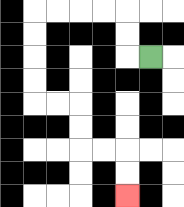{'start': '[6, 2]', 'end': '[5, 8]', 'path_directions': 'L,U,U,L,L,L,L,D,D,D,D,R,R,D,D,R,R,D,D', 'path_coordinates': '[[6, 2], [5, 2], [5, 1], [5, 0], [4, 0], [3, 0], [2, 0], [1, 0], [1, 1], [1, 2], [1, 3], [1, 4], [2, 4], [3, 4], [3, 5], [3, 6], [4, 6], [5, 6], [5, 7], [5, 8]]'}